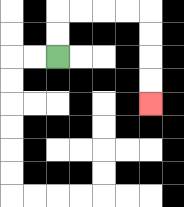{'start': '[2, 2]', 'end': '[6, 4]', 'path_directions': 'U,U,R,R,R,R,D,D,D,D', 'path_coordinates': '[[2, 2], [2, 1], [2, 0], [3, 0], [4, 0], [5, 0], [6, 0], [6, 1], [6, 2], [6, 3], [6, 4]]'}